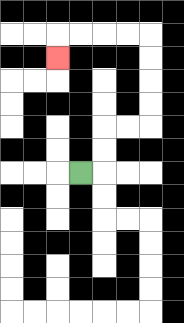{'start': '[3, 7]', 'end': '[2, 2]', 'path_directions': 'R,U,U,R,R,U,U,U,U,L,L,L,L,D', 'path_coordinates': '[[3, 7], [4, 7], [4, 6], [4, 5], [5, 5], [6, 5], [6, 4], [6, 3], [6, 2], [6, 1], [5, 1], [4, 1], [3, 1], [2, 1], [2, 2]]'}